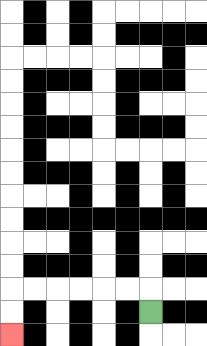{'start': '[6, 13]', 'end': '[0, 14]', 'path_directions': 'U,L,L,L,L,L,L,D,D', 'path_coordinates': '[[6, 13], [6, 12], [5, 12], [4, 12], [3, 12], [2, 12], [1, 12], [0, 12], [0, 13], [0, 14]]'}